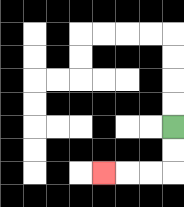{'start': '[7, 5]', 'end': '[4, 7]', 'path_directions': 'D,D,L,L,L', 'path_coordinates': '[[7, 5], [7, 6], [7, 7], [6, 7], [5, 7], [4, 7]]'}